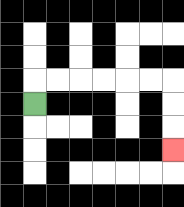{'start': '[1, 4]', 'end': '[7, 6]', 'path_directions': 'U,R,R,R,R,R,R,D,D,D', 'path_coordinates': '[[1, 4], [1, 3], [2, 3], [3, 3], [4, 3], [5, 3], [6, 3], [7, 3], [7, 4], [7, 5], [7, 6]]'}